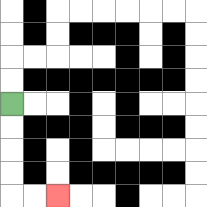{'start': '[0, 4]', 'end': '[2, 8]', 'path_directions': 'D,D,D,D,R,R', 'path_coordinates': '[[0, 4], [0, 5], [0, 6], [0, 7], [0, 8], [1, 8], [2, 8]]'}